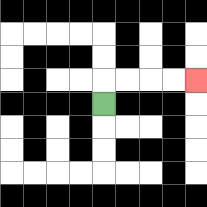{'start': '[4, 4]', 'end': '[8, 3]', 'path_directions': 'U,R,R,R,R', 'path_coordinates': '[[4, 4], [4, 3], [5, 3], [6, 3], [7, 3], [8, 3]]'}